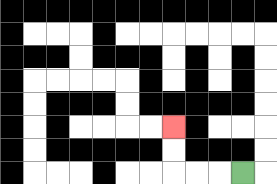{'start': '[10, 7]', 'end': '[7, 5]', 'path_directions': 'L,L,L,U,U', 'path_coordinates': '[[10, 7], [9, 7], [8, 7], [7, 7], [7, 6], [7, 5]]'}